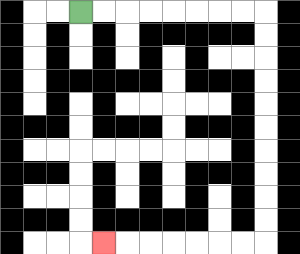{'start': '[3, 0]', 'end': '[4, 10]', 'path_directions': 'R,R,R,R,R,R,R,R,D,D,D,D,D,D,D,D,D,D,L,L,L,L,L,L,L', 'path_coordinates': '[[3, 0], [4, 0], [5, 0], [6, 0], [7, 0], [8, 0], [9, 0], [10, 0], [11, 0], [11, 1], [11, 2], [11, 3], [11, 4], [11, 5], [11, 6], [11, 7], [11, 8], [11, 9], [11, 10], [10, 10], [9, 10], [8, 10], [7, 10], [6, 10], [5, 10], [4, 10]]'}